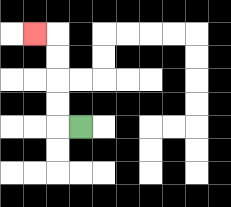{'start': '[3, 5]', 'end': '[1, 1]', 'path_directions': 'L,U,U,U,U,L', 'path_coordinates': '[[3, 5], [2, 5], [2, 4], [2, 3], [2, 2], [2, 1], [1, 1]]'}